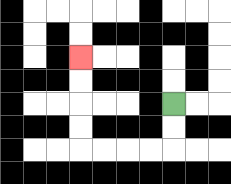{'start': '[7, 4]', 'end': '[3, 2]', 'path_directions': 'D,D,L,L,L,L,U,U,U,U', 'path_coordinates': '[[7, 4], [7, 5], [7, 6], [6, 6], [5, 6], [4, 6], [3, 6], [3, 5], [3, 4], [3, 3], [3, 2]]'}